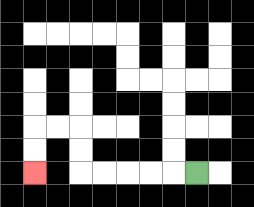{'start': '[8, 7]', 'end': '[1, 7]', 'path_directions': 'L,L,L,L,L,U,U,L,L,D,D', 'path_coordinates': '[[8, 7], [7, 7], [6, 7], [5, 7], [4, 7], [3, 7], [3, 6], [3, 5], [2, 5], [1, 5], [1, 6], [1, 7]]'}